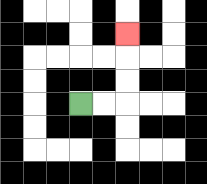{'start': '[3, 4]', 'end': '[5, 1]', 'path_directions': 'R,R,U,U,U', 'path_coordinates': '[[3, 4], [4, 4], [5, 4], [5, 3], [5, 2], [5, 1]]'}